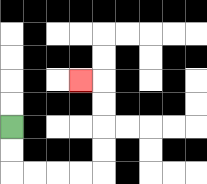{'start': '[0, 5]', 'end': '[3, 3]', 'path_directions': 'D,D,R,R,R,R,U,U,U,U,L', 'path_coordinates': '[[0, 5], [0, 6], [0, 7], [1, 7], [2, 7], [3, 7], [4, 7], [4, 6], [4, 5], [4, 4], [4, 3], [3, 3]]'}